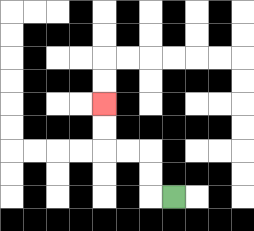{'start': '[7, 8]', 'end': '[4, 4]', 'path_directions': 'L,U,U,L,L,U,U', 'path_coordinates': '[[7, 8], [6, 8], [6, 7], [6, 6], [5, 6], [4, 6], [4, 5], [4, 4]]'}